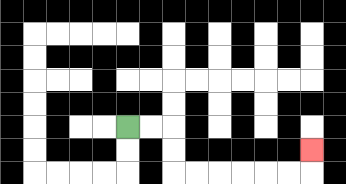{'start': '[5, 5]', 'end': '[13, 6]', 'path_directions': 'R,R,D,D,R,R,R,R,R,R,U', 'path_coordinates': '[[5, 5], [6, 5], [7, 5], [7, 6], [7, 7], [8, 7], [9, 7], [10, 7], [11, 7], [12, 7], [13, 7], [13, 6]]'}